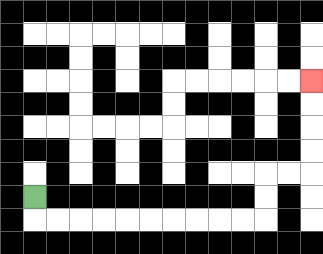{'start': '[1, 8]', 'end': '[13, 3]', 'path_directions': 'D,R,R,R,R,R,R,R,R,R,R,U,U,R,R,U,U,U,U', 'path_coordinates': '[[1, 8], [1, 9], [2, 9], [3, 9], [4, 9], [5, 9], [6, 9], [7, 9], [8, 9], [9, 9], [10, 9], [11, 9], [11, 8], [11, 7], [12, 7], [13, 7], [13, 6], [13, 5], [13, 4], [13, 3]]'}